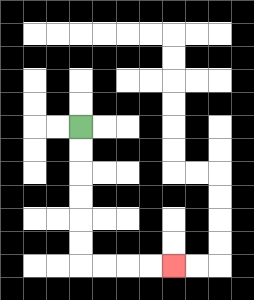{'start': '[3, 5]', 'end': '[7, 11]', 'path_directions': 'D,D,D,D,D,D,R,R,R,R', 'path_coordinates': '[[3, 5], [3, 6], [3, 7], [3, 8], [3, 9], [3, 10], [3, 11], [4, 11], [5, 11], [6, 11], [7, 11]]'}